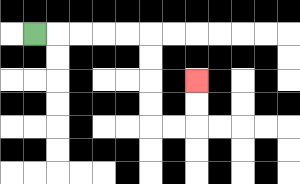{'start': '[1, 1]', 'end': '[8, 3]', 'path_directions': 'R,R,R,R,R,D,D,D,D,R,R,U,U', 'path_coordinates': '[[1, 1], [2, 1], [3, 1], [4, 1], [5, 1], [6, 1], [6, 2], [6, 3], [6, 4], [6, 5], [7, 5], [8, 5], [8, 4], [8, 3]]'}